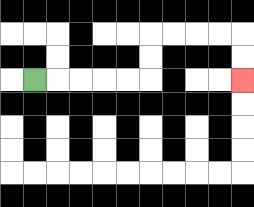{'start': '[1, 3]', 'end': '[10, 3]', 'path_directions': 'R,R,R,R,R,U,U,R,R,R,R,D,D', 'path_coordinates': '[[1, 3], [2, 3], [3, 3], [4, 3], [5, 3], [6, 3], [6, 2], [6, 1], [7, 1], [8, 1], [9, 1], [10, 1], [10, 2], [10, 3]]'}